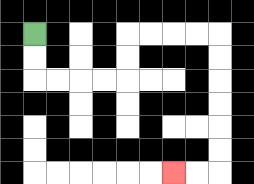{'start': '[1, 1]', 'end': '[7, 7]', 'path_directions': 'D,D,R,R,R,R,U,U,R,R,R,R,D,D,D,D,D,D,L,L', 'path_coordinates': '[[1, 1], [1, 2], [1, 3], [2, 3], [3, 3], [4, 3], [5, 3], [5, 2], [5, 1], [6, 1], [7, 1], [8, 1], [9, 1], [9, 2], [9, 3], [9, 4], [9, 5], [9, 6], [9, 7], [8, 7], [7, 7]]'}